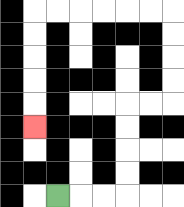{'start': '[2, 8]', 'end': '[1, 5]', 'path_directions': 'R,R,R,U,U,U,U,R,R,U,U,U,U,L,L,L,L,L,L,D,D,D,D,D', 'path_coordinates': '[[2, 8], [3, 8], [4, 8], [5, 8], [5, 7], [5, 6], [5, 5], [5, 4], [6, 4], [7, 4], [7, 3], [7, 2], [7, 1], [7, 0], [6, 0], [5, 0], [4, 0], [3, 0], [2, 0], [1, 0], [1, 1], [1, 2], [1, 3], [1, 4], [1, 5]]'}